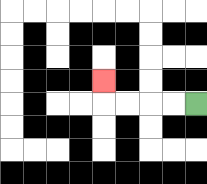{'start': '[8, 4]', 'end': '[4, 3]', 'path_directions': 'L,L,L,L,U', 'path_coordinates': '[[8, 4], [7, 4], [6, 4], [5, 4], [4, 4], [4, 3]]'}